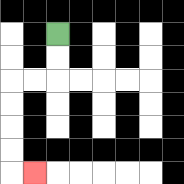{'start': '[2, 1]', 'end': '[1, 7]', 'path_directions': 'D,D,L,L,D,D,D,D,R', 'path_coordinates': '[[2, 1], [2, 2], [2, 3], [1, 3], [0, 3], [0, 4], [0, 5], [0, 6], [0, 7], [1, 7]]'}